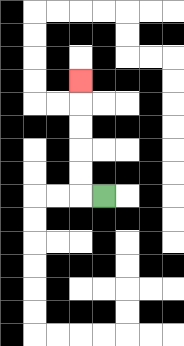{'start': '[4, 8]', 'end': '[3, 3]', 'path_directions': 'L,U,U,U,U,U', 'path_coordinates': '[[4, 8], [3, 8], [3, 7], [3, 6], [3, 5], [3, 4], [3, 3]]'}